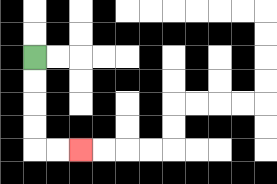{'start': '[1, 2]', 'end': '[3, 6]', 'path_directions': 'D,D,D,D,R,R', 'path_coordinates': '[[1, 2], [1, 3], [1, 4], [1, 5], [1, 6], [2, 6], [3, 6]]'}